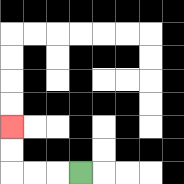{'start': '[3, 7]', 'end': '[0, 5]', 'path_directions': 'L,L,L,U,U', 'path_coordinates': '[[3, 7], [2, 7], [1, 7], [0, 7], [0, 6], [0, 5]]'}